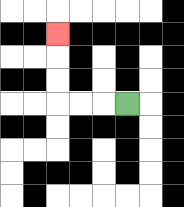{'start': '[5, 4]', 'end': '[2, 1]', 'path_directions': 'L,L,L,U,U,U', 'path_coordinates': '[[5, 4], [4, 4], [3, 4], [2, 4], [2, 3], [2, 2], [2, 1]]'}